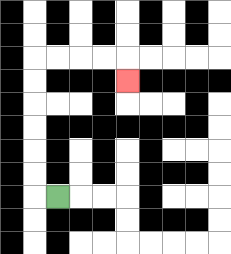{'start': '[2, 8]', 'end': '[5, 3]', 'path_directions': 'L,U,U,U,U,U,U,R,R,R,R,D', 'path_coordinates': '[[2, 8], [1, 8], [1, 7], [1, 6], [1, 5], [1, 4], [1, 3], [1, 2], [2, 2], [3, 2], [4, 2], [5, 2], [5, 3]]'}